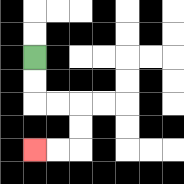{'start': '[1, 2]', 'end': '[1, 6]', 'path_directions': 'D,D,R,R,D,D,L,L', 'path_coordinates': '[[1, 2], [1, 3], [1, 4], [2, 4], [3, 4], [3, 5], [3, 6], [2, 6], [1, 6]]'}